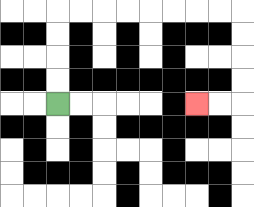{'start': '[2, 4]', 'end': '[8, 4]', 'path_directions': 'U,U,U,U,R,R,R,R,R,R,R,R,D,D,D,D,L,L', 'path_coordinates': '[[2, 4], [2, 3], [2, 2], [2, 1], [2, 0], [3, 0], [4, 0], [5, 0], [6, 0], [7, 0], [8, 0], [9, 0], [10, 0], [10, 1], [10, 2], [10, 3], [10, 4], [9, 4], [8, 4]]'}